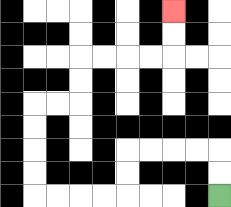{'start': '[9, 8]', 'end': '[7, 0]', 'path_directions': 'U,U,L,L,L,L,D,D,L,L,L,L,U,U,U,U,R,R,U,U,R,R,R,R,U,U', 'path_coordinates': '[[9, 8], [9, 7], [9, 6], [8, 6], [7, 6], [6, 6], [5, 6], [5, 7], [5, 8], [4, 8], [3, 8], [2, 8], [1, 8], [1, 7], [1, 6], [1, 5], [1, 4], [2, 4], [3, 4], [3, 3], [3, 2], [4, 2], [5, 2], [6, 2], [7, 2], [7, 1], [7, 0]]'}